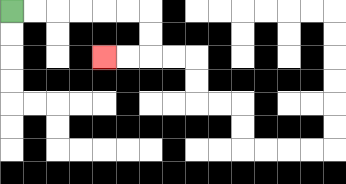{'start': '[0, 0]', 'end': '[4, 2]', 'path_directions': 'R,R,R,R,R,R,D,D,L,L', 'path_coordinates': '[[0, 0], [1, 0], [2, 0], [3, 0], [4, 0], [5, 0], [6, 0], [6, 1], [6, 2], [5, 2], [4, 2]]'}